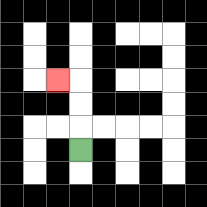{'start': '[3, 6]', 'end': '[2, 3]', 'path_directions': 'U,U,U,L', 'path_coordinates': '[[3, 6], [3, 5], [3, 4], [3, 3], [2, 3]]'}